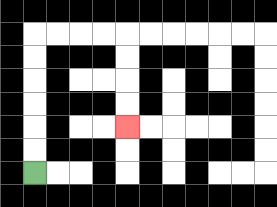{'start': '[1, 7]', 'end': '[5, 5]', 'path_directions': 'U,U,U,U,U,U,R,R,R,R,D,D,D,D', 'path_coordinates': '[[1, 7], [1, 6], [1, 5], [1, 4], [1, 3], [1, 2], [1, 1], [2, 1], [3, 1], [4, 1], [5, 1], [5, 2], [5, 3], [5, 4], [5, 5]]'}